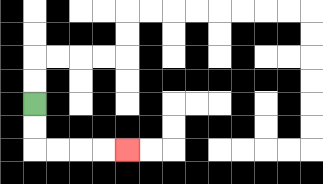{'start': '[1, 4]', 'end': '[5, 6]', 'path_directions': 'D,D,R,R,R,R', 'path_coordinates': '[[1, 4], [1, 5], [1, 6], [2, 6], [3, 6], [4, 6], [5, 6]]'}